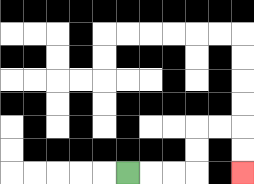{'start': '[5, 7]', 'end': '[10, 7]', 'path_directions': 'R,R,R,U,U,R,R,D,D', 'path_coordinates': '[[5, 7], [6, 7], [7, 7], [8, 7], [8, 6], [8, 5], [9, 5], [10, 5], [10, 6], [10, 7]]'}